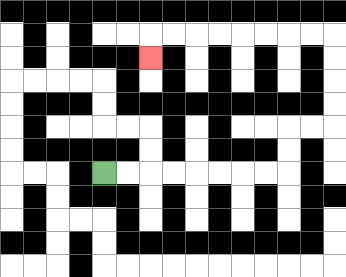{'start': '[4, 7]', 'end': '[6, 2]', 'path_directions': 'R,R,R,R,R,R,R,R,U,U,R,R,U,U,U,U,L,L,L,L,L,L,L,L,D', 'path_coordinates': '[[4, 7], [5, 7], [6, 7], [7, 7], [8, 7], [9, 7], [10, 7], [11, 7], [12, 7], [12, 6], [12, 5], [13, 5], [14, 5], [14, 4], [14, 3], [14, 2], [14, 1], [13, 1], [12, 1], [11, 1], [10, 1], [9, 1], [8, 1], [7, 1], [6, 1], [6, 2]]'}